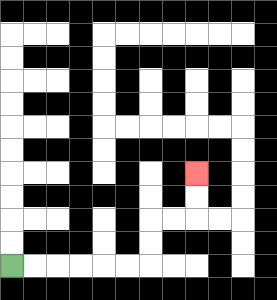{'start': '[0, 11]', 'end': '[8, 7]', 'path_directions': 'R,R,R,R,R,R,U,U,R,R,U,U', 'path_coordinates': '[[0, 11], [1, 11], [2, 11], [3, 11], [4, 11], [5, 11], [6, 11], [6, 10], [6, 9], [7, 9], [8, 9], [8, 8], [8, 7]]'}